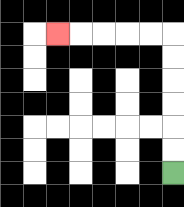{'start': '[7, 7]', 'end': '[2, 1]', 'path_directions': 'U,U,U,U,U,U,L,L,L,L,L', 'path_coordinates': '[[7, 7], [7, 6], [7, 5], [7, 4], [7, 3], [7, 2], [7, 1], [6, 1], [5, 1], [4, 1], [3, 1], [2, 1]]'}